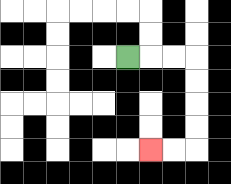{'start': '[5, 2]', 'end': '[6, 6]', 'path_directions': 'R,R,R,D,D,D,D,L,L', 'path_coordinates': '[[5, 2], [6, 2], [7, 2], [8, 2], [8, 3], [8, 4], [8, 5], [8, 6], [7, 6], [6, 6]]'}